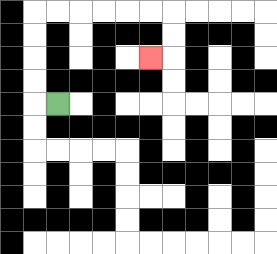{'start': '[2, 4]', 'end': '[6, 2]', 'path_directions': 'L,U,U,U,U,R,R,R,R,R,R,D,D,L', 'path_coordinates': '[[2, 4], [1, 4], [1, 3], [1, 2], [1, 1], [1, 0], [2, 0], [3, 0], [4, 0], [5, 0], [6, 0], [7, 0], [7, 1], [7, 2], [6, 2]]'}